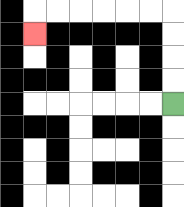{'start': '[7, 4]', 'end': '[1, 1]', 'path_directions': 'U,U,U,U,L,L,L,L,L,L,D', 'path_coordinates': '[[7, 4], [7, 3], [7, 2], [7, 1], [7, 0], [6, 0], [5, 0], [4, 0], [3, 0], [2, 0], [1, 0], [1, 1]]'}